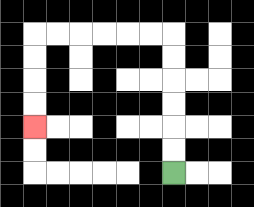{'start': '[7, 7]', 'end': '[1, 5]', 'path_directions': 'U,U,U,U,U,U,L,L,L,L,L,L,D,D,D,D', 'path_coordinates': '[[7, 7], [7, 6], [7, 5], [7, 4], [7, 3], [7, 2], [7, 1], [6, 1], [5, 1], [4, 1], [3, 1], [2, 1], [1, 1], [1, 2], [1, 3], [1, 4], [1, 5]]'}